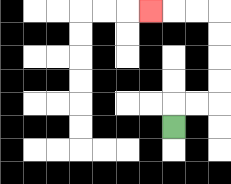{'start': '[7, 5]', 'end': '[6, 0]', 'path_directions': 'U,R,R,U,U,U,U,L,L,L', 'path_coordinates': '[[7, 5], [7, 4], [8, 4], [9, 4], [9, 3], [9, 2], [9, 1], [9, 0], [8, 0], [7, 0], [6, 0]]'}